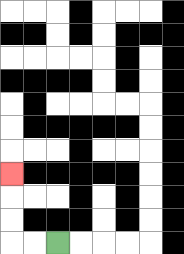{'start': '[2, 10]', 'end': '[0, 7]', 'path_directions': 'L,L,U,U,U', 'path_coordinates': '[[2, 10], [1, 10], [0, 10], [0, 9], [0, 8], [0, 7]]'}